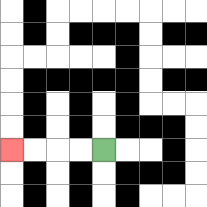{'start': '[4, 6]', 'end': '[0, 6]', 'path_directions': 'L,L,L,L', 'path_coordinates': '[[4, 6], [3, 6], [2, 6], [1, 6], [0, 6]]'}